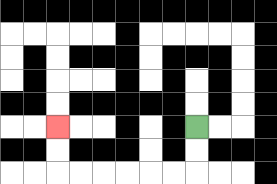{'start': '[8, 5]', 'end': '[2, 5]', 'path_directions': 'D,D,L,L,L,L,L,L,U,U', 'path_coordinates': '[[8, 5], [8, 6], [8, 7], [7, 7], [6, 7], [5, 7], [4, 7], [3, 7], [2, 7], [2, 6], [2, 5]]'}